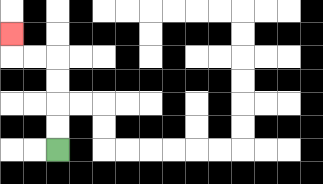{'start': '[2, 6]', 'end': '[0, 1]', 'path_directions': 'U,U,U,U,L,L,U', 'path_coordinates': '[[2, 6], [2, 5], [2, 4], [2, 3], [2, 2], [1, 2], [0, 2], [0, 1]]'}